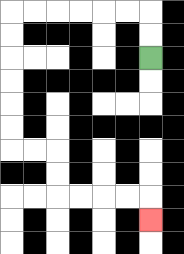{'start': '[6, 2]', 'end': '[6, 9]', 'path_directions': 'U,U,L,L,L,L,L,L,D,D,D,D,D,D,R,R,D,D,R,R,R,R,D', 'path_coordinates': '[[6, 2], [6, 1], [6, 0], [5, 0], [4, 0], [3, 0], [2, 0], [1, 0], [0, 0], [0, 1], [0, 2], [0, 3], [0, 4], [0, 5], [0, 6], [1, 6], [2, 6], [2, 7], [2, 8], [3, 8], [4, 8], [5, 8], [6, 8], [6, 9]]'}